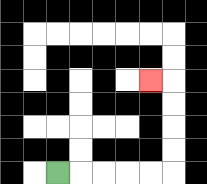{'start': '[2, 7]', 'end': '[6, 3]', 'path_directions': 'R,R,R,R,R,U,U,U,U,L', 'path_coordinates': '[[2, 7], [3, 7], [4, 7], [5, 7], [6, 7], [7, 7], [7, 6], [7, 5], [7, 4], [7, 3], [6, 3]]'}